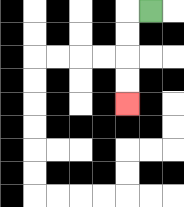{'start': '[6, 0]', 'end': '[5, 4]', 'path_directions': 'L,D,D,D,D', 'path_coordinates': '[[6, 0], [5, 0], [5, 1], [5, 2], [5, 3], [5, 4]]'}